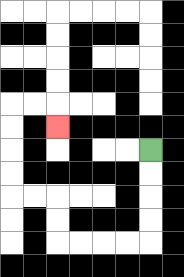{'start': '[6, 6]', 'end': '[2, 5]', 'path_directions': 'D,D,D,D,L,L,L,L,U,U,L,L,U,U,U,U,R,R,D', 'path_coordinates': '[[6, 6], [6, 7], [6, 8], [6, 9], [6, 10], [5, 10], [4, 10], [3, 10], [2, 10], [2, 9], [2, 8], [1, 8], [0, 8], [0, 7], [0, 6], [0, 5], [0, 4], [1, 4], [2, 4], [2, 5]]'}